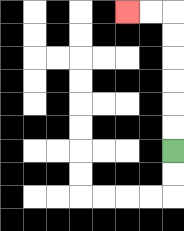{'start': '[7, 6]', 'end': '[5, 0]', 'path_directions': 'U,U,U,U,U,U,L,L', 'path_coordinates': '[[7, 6], [7, 5], [7, 4], [7, 3], [7, 2], [7, 1], [7, 0], [6, 0], [5, 0]]'}